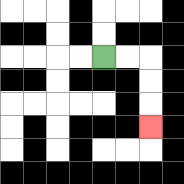{'start': '[4, 2]', 'end': '[6, 5]', 'path_directions': 'R,R,D,D,D', 'path_coordinates': '[[4, 2], [5, 2], [6, 2], [6, 3], [6, 4], [6, 5]]'}